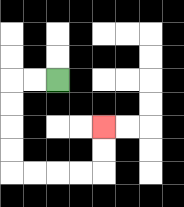{'start': '[2, 3]', 'end': '[4, 5]', 'path_directions': 'L,L,D,D,D,D,R,R,R,R,U,U', 'path_coordinates': '[[2, 3], [1, 3], [0, 3], [0, 4], [0, 5], [0, 6], [0, 7], [1, 7], [2, 7], [3, 7], [4, 7], [4, 6], [4, 5]]'}